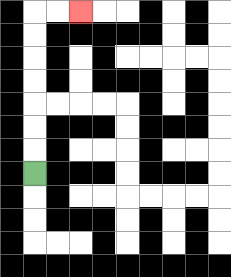{'start': '[1, 7]', 'end': '[3, 0]', 'path_directions': 'U,U,U,U,U,U,U,R,R', 'path_coordinates': '[[1, 7], [1, 6], [1, 5], [1, 4], [1, 3], [1, 2], [1, 1], [1, 0], [2, 0], [3, 0]]'}